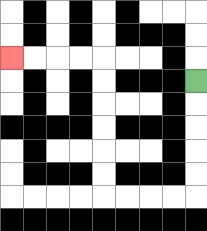{'start': '[8, 3]', 'end': '[0, 2]', 'path_directions': 'D,D,D,D,D,L,L,L,L,U,U,U,U,U,U,L,L,L,L', 'path_coordinates': '[[8, 3], [8, 4], [8, 5], [8, 6], [8, 7], [8, 8], [7, 8], [6, 8], [5, 8], [4, 8], [4, 7], [4, 6], [4, 5], [4, 4], [4, 3], [4, 2], [3, 2], [2, 2], [1, 2], [0, 2]]'}